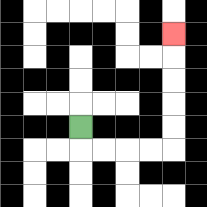{'start': '[3, 5]', 'end': '[7, 1]', 'path_directions': 'D,R,R,R,R,U,U,U,U,U', 'path_coordinates': '[[3, 5], [3, 6], [4, 6], [5, 6], [6, 6], [7, 6], [7, 5], [7, 4], [7, 3], [7, 2], [7, 1]]'}